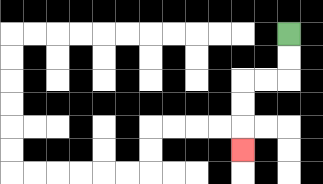{'start': '[12, 1]', 'end': '[10, 6]', 'path_directions': 'D,D,L,L,D,D,D', 'path_coordinates': '[[12, 1], [12, 2], [12, 3], [11, 3], [10, 3], [10, 4], [10, 5], [10, 6]]'}